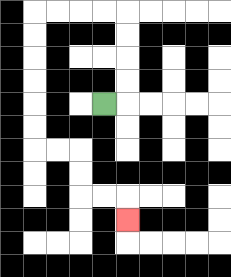{'start': '[4, 4]', 'end': '[5, 9]', 'path_directions': 'R,U,U,U,U,L,L,L,L,D,D,D,D,D,D,R,R,D,D,R,R,D', 'path_coordinates': '[[4, 4], [5, 4], [5, 3], [5, 2], [5, 1], [5, 0], [4, 0], [3, 0], [2, 0], [1, 0], [1, 1], [1, 2], [1, 3], [1, 4], [1, 5], [1, 6], [2, 6], [3, 6], [3, 7], [3, 8], [4, 8], [5, 8], [5, 9]]'}